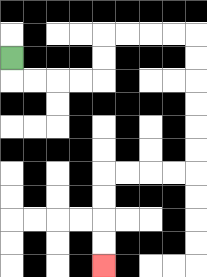{'start': '[0, 2]', 'end': '[4, 11]', 'path_directions': 'D,R,R,R,R,U,U,R,R,R,R,D,D,D,D,D,D,L,L,L,L,D,D,D,D', 'path_coordinates': '[[0, 2], [0, 3], [1, 3], [2, 3], [3, 3], [4, 3], [4, 2], [4, 1], [5, 1], [6, 1], [7, 1], [8, 1], [8, 2], [8, 3], [8, 4], [8, 5], [8, 6], [8, 7], [7, 7], [6, 7], [5, 7], [4, 7], [4, 8], [4, 9], [4, 10], [4, 11]]'}